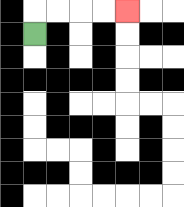{'start': '[1, 1]', 'end': '[5, 0]', 'path_directions': 'U,R,R,R,R', 'path_coordinates': '[[1, 1], [1, 0], [2, 0], [3, 0], [4, 0], [5, 0]]'}